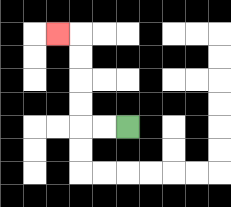{'start': '[5, 5]', 'end': '[2, 1]', 'path_directions': 'L,L,U,U,U,U,L', 'path_coordinates': '[[5, 5], [4, 5], [3, 5], [3, 4], [3, 3], [3, 2], [3, 1], [2, 1]]'}